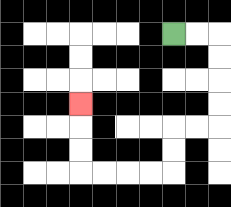{'start': '[7, 1]', 'end': '[3, 4]', 'path_directions': 'R,R,D,D,D,D,L,L,D,D,L,L,L,L,U,U,U', 'path_coordinates': '[[7, 1], [8, 1], [9, 1], [9, 2], [9, 3], [9, 4], [9, 5], [8, 5], [7, 5], [7, 6], [7, 7], [6, 7], [5, 7], [4, 7], [3, 7], [3, 6], [3, 5], [3, 4]]'}